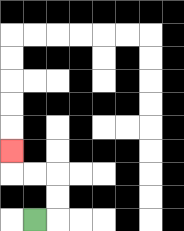{'start': '[1, 9]', 'end': '[0, 6]', 'path_directions': 'R,U,U,L,L,U', 'path_coordinates': '[[1, 9], [2, 9], [2, 8], [2, 7], [1, 7], [0, 7], [0, 6]]'}